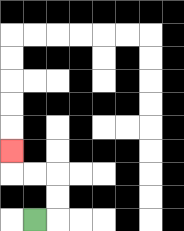{'start': '[1, 9]', 'end': '[0, 6]', 'path_directions': 'R,U,U,L,L,U', 'path_coordinates': '[[1, 9], [2, 9], [2, 8], [2, 7], [1, 7], [0, 7], [0, 6]]'}